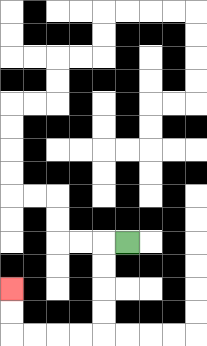{'start': '[5, 10]', 'end': '[0, 12]', 'path_directions': 'L,D,D,D,D,L,L,L,L,U,U', 'path_coordinates': '[[5, 10], [4, 10], [4, 11], [4, 12], [4, 13], [4, 14], [3, 14], [2, 14], [1, 14], [0, 14], [0, 13], [0, 12]]'}